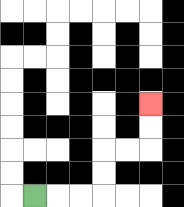{'start': '[1, 8]', 'end': '[6, 4]', 'path_directions': 'R,R,R,U,U,R,R,U,U', 'path_coordinates': '[[1, 8], [2, 8], [3, 8], [4, 8], [4, 7], [4, 6], [5, 6], [6, 6], [6, 5], [6, 4]]'}